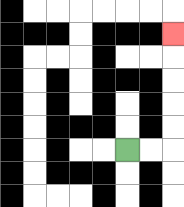{'start': '[5, 6]', 'end': '[7, 1]', 'path_directions': 'R,R,U,U,U,U,U', 'path_coordinates': '[[5, 6], [6, 6], [7, 6], [7, 5], [7, 4], [7, 3], [7, 2], [7, 1]]'}